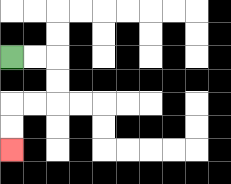{'start': '[0, 2]', 'end': '[0, 6]', 'path_directions': 'R,R,D,D,L,L,D,D', 'path_coordinates': '[[0, 2], [1, 2], [2, 2], [2, 3], [2, 4], [1, 4], [0, 4], [0, 5], [0, 6]]'}